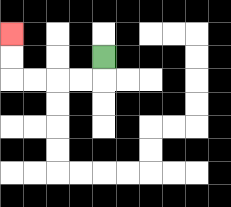{'start': '[4, 2]', 'end': '[0, 1]', 'path_directions': 'D,L,L,L,L,U,U', 'path_coordinates': '[[4, 2], [4, 3], [3, 3], [2, 3], [1, 3], [0, 3], [0, 2], [0, 1]]'}